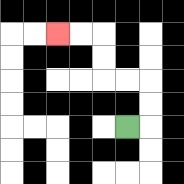{'start': '[5, 5]', 'end': '[2, 1]', 'path_directions': 'R,U,U,L,L,U,U,L,L', 'path_coordinates': '[[5, 5], [6, 5], [6, 4], [6, 3], [5, 3], [4, 3], [4, 2], [4, 1], [3, 1], [2, 1]]'}